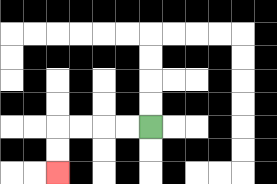{'start': '[6, 5]', 'end': '[2, 7]', 'path_directions': 'L,L,L,L,D,D', 'path_coordinates': '[[6, 5], [5, 5], [4, 5], [3, 5], [2, 5], [2, 6], [2, 7]]'}